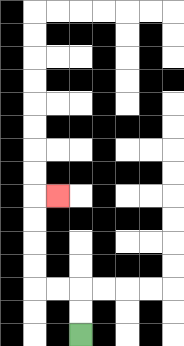{'start': '[3, 14]', 'end': '[2, 8]', 'path_directions': 'U,U,L,L,U,U,U,U,R', 'path_coordinates': '[[3, 14], [3, 13], [3, 12], [2, 12], [1, 12], [1, 11], [1, 10], [1, 9], [1, 8], [2, 8]]'}